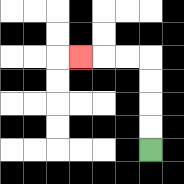{'start': '[6, 6]', 'end': '[3, 2]', 'path_directions': 'U,U,U,U,L,L,L', 'path_coordinates': '[[6, 6], [6, 5], [6, 4], [6, 3], [6, 2], [5, 2], [4, 2], [3, 2]]'}